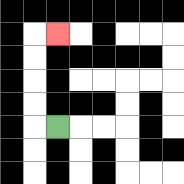{'start': '[2, 5]', 'end': '[2, 1]', 'path_directions': 'L,U,U,U,U,R', 'path_coordinates': '[[2, 5], [1, 5], [1, 4], [1, 3], [1, 2], [1, 1], [2, 1]]'}